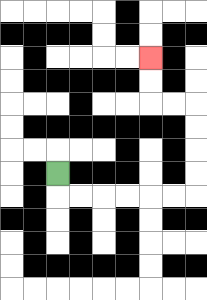{'start': '[2, 7]', 'end': '[6, 2]', 'path_directions': 'D,R,R,R,R,R,R,U,U,U,U,L,L,U,U', 'path_coordinates': '[[2, 7], [2, 8], [3, 8], [4, 8], [5, 8], [6, 8], [7, 8], [8, 8], [8, 7], [8, 6], [8, 5], [8, 4], [7, 4], [6, 4], [6, 3], [6, 2]]'}